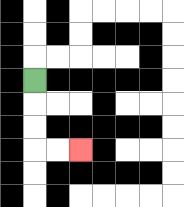{'start': '[1, 3]', 'end': '[3, 6]', 'path_directions': 'D,D,D,R,R', 'path_coordinates': '[[1, 3], [1, 4], [1, 5], [1, 6], [2, 6], [3, 6]]'}